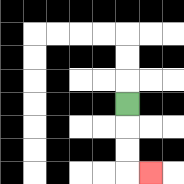{'start': '[5, 4]', 'end': '[6, 7]', 'path_directions': 'D,D,D,R', 'path_coordinates': '[[5, 4], [5, 5], [5, 6], [5, 7], [6, 7]]'}